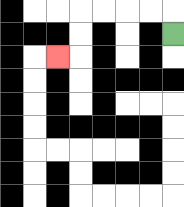{'start': '[7, 1]', 'end': '[2, 2]', 'path_directions': 'U,L,L,L,L,D,D,L', 'path_coordinates': '[[7, 1], [7, 0], [6, 0], [5, 0], [4, 0], [3, 0], [3, 1], [3, 2], [2, 2]]'}